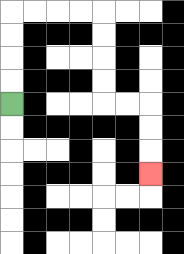{'start': '[0, 4]', 'end': '[6, 7]', 'path_directions': 'U,U,U,U,R,R,R,R,D,D,D,D,R,R,D,D,D', 'path_coordinates': '[[0, 4], [0, 3], [0, 2], [0, 1], [0, 0], [1, 0], [2, 0], [3, 0], [4, 0], [4, 1], [4, 2], [4, 3], [4, 4], [5, 4], [6, 4], [6, 5], [6, 6], [6, 7]]'}